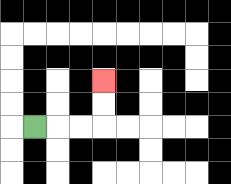{'start': '[1, 5]', 'end': '[4, 3]', 'path_directions': 'R,R,R,U,U', 'path_coordinates': '[[1, 5], [2, 5], [3, 5], [4, 5], [4, 4], [4, 3]]'}